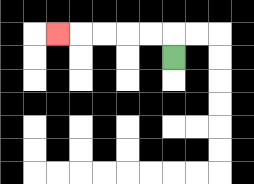{'start': '[7, 2]', 'end': '[2, 1]', 'path_directions': 'U,L,L,L,L,L', 'path_coordinates': '[[7, 2], [7, 1], [6, 1], [5, 1], [4, 1], [3, 1], [2, 1]]'}